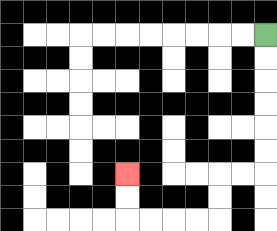{'start': '[11, 1]', 'end': '[5, 7]', 'path_directions': 'D,D,D,D,D,D,L,L,D,D,L,L,L,L,U,U', 'path_coordinates': '[[11, 1], [11, 2], [11, 3], [11, 4], [11, 5], [11, 6], [11, 7], [10, 7], [9, 7], [9, 8], [9, 9], [8, 9], [7, 9], [6, 9], [5, 9], [5, 8], [5, 7]]'}